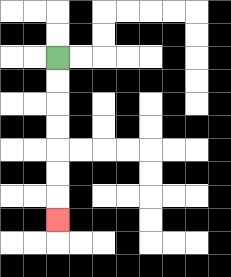{'start': '[2, 2]', 'end': '[2, 9]', 'path_directions': 'D,D,D,D,D,D,D', 'path_coordinates': '[[2, 2], [2, 3], [2, 4], [2, 5], [2, 6], [2, 7], [2, 8], [2, 9]]'}